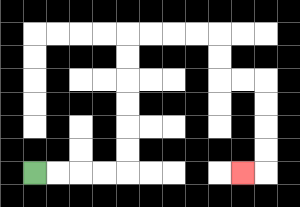{'start': '[1, 7]', 'end': '[10, 7]', 'path_directions': 'R,R,R,R,U,U,U,U,U,U,R,R,R,R,D,D,R,R,D,D,D,D,L', 'path_coordinates': '[[1, 7], [2, 7], [3, 7], [4, 7], [5, 7], [5, 6], [5, 5], [5, 4], [5, 3], [5, 2], [5, 1], [6, 1], [7, 1], [8, 1], [9, 1], [9, 2], [9, 3], [10, 3], [11, 3], [11, 4], [11, 5], [11, 6], [11, 7], [10, 7]]'}